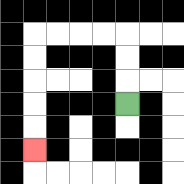{'start': '[5, 4]', 'end': '[1, 6]', 'path_directions': 'U,U,U,L,L,L,L,D,D,D,D,D', 'path_coordinates': '[[5, 4], [5, 3], [5, 2], [5, 1], [4, 1], [3, 1], [2, 1], [1, 1], [1, 2], [1, 3], [1, 4], [1, 5], [1, 6]]'}